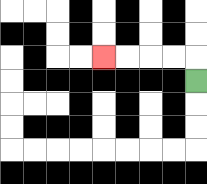{'start': '[8, 3]', 'end': '[4, 2]', 'path_directions': 'U,L,L,L,L', 'path_coordinates': '[[8, 3], [8, 2], [7, 2], [6, 2], [5, 2], [4, 2]]'}